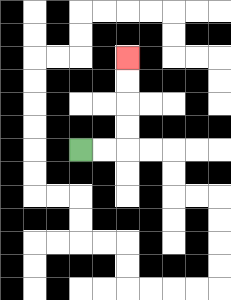{'start': '[3, 6]', 'end': '[5, 2]', 'path_directions': 'R,R,U,U,U,U', 'path_coordinates': '[[3, 6], [4, 6], [5, 6], [5, 5], [5, 4], [5, 3], [5, 2]]'}